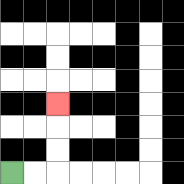{'start': '[0, 7]', 'end': '[2, 4]', 'path_directions': 'R,R,U,U,U', 'path_coordinates': '[[0, 7], [1, 7], [2, 7], [2, 6], [2, 5], [2, 4]]'}